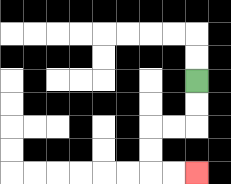{'start': '[8, 3]', 'end': '[8, 7]', 'path_directions': 'D,D,L,L,D,D,R,R', 'path_coordinates': '[[8, 3], [8, 4], [8, 5], [7, 5], [6, 5], [6, 6], [6, 7], [7, 7], [8, 7]]'}